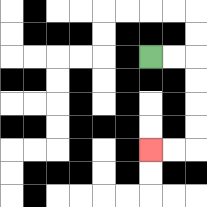{'start': '[6, 2]', 'end': '[6, 6]', 'path_directions': 'R,R,D,D,D,D,L,L', 'path_coordinates': '[[6, 2], [7, 2], [8, 2], [8, 3], [8, 4], [8, 5], [8, 6], [7, 6], [6, 6]]'}